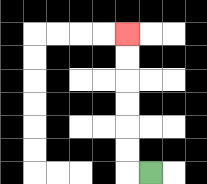{'start': '[6, 7]', 'end': '[5, 1]', 'path_directions': 'L,U,U,U,U,U,U', 'path_coordinates': '[[6, 7], [5, 7], [5, 6], [5, 5], [5, 4], [5, 3], [5, 2], [5, 1]]'}